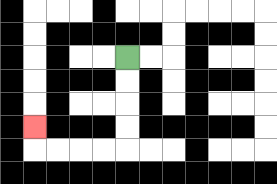{'start': '[5, 2]', 'end': '[1, 5]', 'path_directions': 'D,D,D,D,L,L,L,L,U', 'path_coordinates': '[[5, 2], [5, 3], [5, 4], [5, 5], [5, 6], [4, 6], [3, 6], [2, 6], [1, 6], [1, 5]]'}